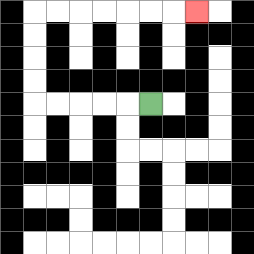{'start': '[6, 4]', 'end': '[8, 0]', 'path_directions': 'L,L,L,L,L,U,U,U,U,R,R,R,R,R,R,R', 'path_coordinates': '[[6, 4], [5, 4], [4, 4], [3, 4], [2, 4], [1, 4], [1, 3], [1, 2], [1, 1], [1, 0], [2, 0], [3, 0], [4, 0], [5, 0], [6, 0], [7, 0], [8, 0]]'}